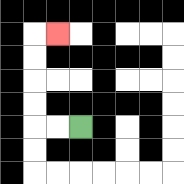{'start': '[3, 5]', 'end': '[2, 1]', 'path_directions': 'L,L,U,U,U,U,R', 'path_coordinates': '[[3, 5], [2, 5], [1, 5], [1, 4], [1, 3], [1, 2], [1, 1], [2, 1]]'}